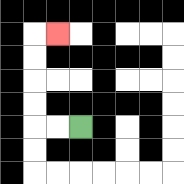{'start': '[3, 5]', 'end': '[2, 1]', 'path_directions': 'L,L,U,U,U,U,R', 'path_coordinates': '[[3, 5], [2, 5], [1, 5], [1, 4], [1, 3], [1, 2], [1, 1], [2, 1]]'}